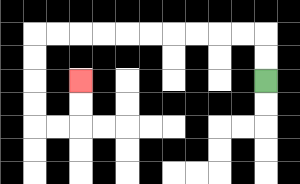{'start': '[11, 3]', 'end': '[3, 3]', 'path_directions': 'U,U,L,L,L,L,L,L,L,L,L,L,D,D,D,D,R,R,U,U', 'path_coordinates': '[[11, 3], [11, 2], [11, 1], [10, 1], [9, 1], [8, 1], [7, 1], [6, 1], [5, 1], [4, 1], [3, 1], [2, 1], [1, 1], [1, 2], [1, 3], [1, 4], [1, 5], [2, 5], [3, 5], [3, 4], [3, 3]]'}